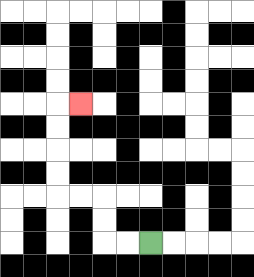{'start': '[6, 10]', 'end': '[3, 4]', 'path_directions': 'L,L,U,U,L,L,U,U,U,U,R', 'path_coordinates': '[[6, 10], [5, 10], [4, 10], [4, 9], [4, 8], [3, 8], [2, 8], [2, 7], [2, 6], [2, 5], [2, 4], [3, 4]]'}